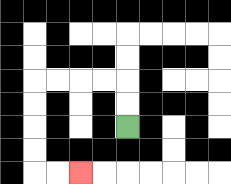{'start': '[5, 5]', 'end': '[3, 7]', 'path_directions': 'U,U,L,L,L,L,D,D,D,D,R,R', 'path_coordinates': '[[5, 5], [5, 4], [5, 3], [4, 3], [3, 3], [2, 3], [1, 3], [1, 4], [1, 5], [1, 6], [1, 7], [2, 7], [3, 7]]'}